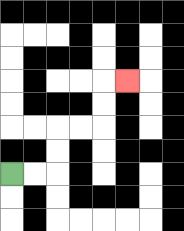{'start': '[0, 7]', 'end': '[5, 3]', 'path_directions': 'R,R,U,U,R,R,U,U,R', 'path_coordinates': '[[0, 7], [1, 7], [2, 7], [2, 6], [2, 5], [3, 5], [4, 5], [4, 4], [4, 3], [5, 3]]'}